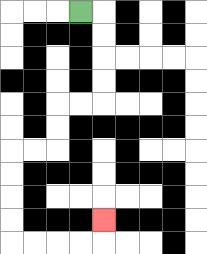{'start': '[3, 0]', 'end': '[4, 9]', 'path_directions': 'R,D,D,D,D,L,L,D,D,L,L,D,D,D,D,R,R,R,R,U', 'path_coordinates': '[[3, 0], [4, 0], [4, 1], [4, 2], [4, 3], [4, 4], [3, 4], [2, 4], [2, 5], [2, 6], [1, 6], [0, 6], [0, 7], [0, 8], [0, 9], [0, 10], [1, 10], [2, 10], [3, 10], [4, 10], [4, 9]]'}